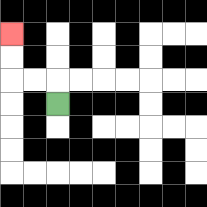{'start': '[2, 4]', 'end': '[0, 1]', 'path_directions': 'U,L,L,U,U', 'path_coordinates': '[[2, 4], [2, 3], [1, 3], [0, 3], [0, 2], [0, 1]]'}